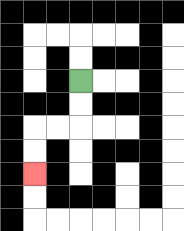{'start': '[3, 3]', 'end': '[1, 7]', 'path_directions': 'D,D,L,L,D,D', 'path_coordinates': '[[3, 3], [3, 4], [3, 5], [2, 5], [1, 5], [1, 6], [1, 7]]'}